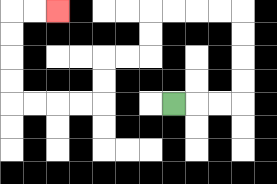{'start': '[7, 4]', 'end': '[2, 0]', 'path_directions': 'R,R,R,U,U,U,U,L,L,L,L,D,D,L,L,D,D,L,L,L,L,U,U,U,U,R,R', 'path_coordinates': '[[7, 4], [8, 4], [9, 4], [10, 4], [10, 3], [10, 2], [10, 1], [10, 0], [9, 0], [8, 0], [7, 0], [6, 0], [6, 1], [6, 2], [5, 2], [4, 2], [4, 3], [4, 4], [3, 4], [2, 4], [1, 4], [0, 4], [0, 3], [0, 2], [0, 1], [0, 0], [1, 0], [2, 0]]'}